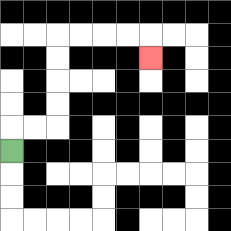{'start': '[0, 6]', 'end': '[6, 2]', 'path_directions': 'U,R,R,U,U,U,U,R,R,R,R,D', 'path_coordinates': '[[0, 6], [0, 5], [1, 5], [2, 5], [2, 4], [2, 3], [2, 2], [2, 1], [3, 1], [4, 1], [5, 1], [6, 1], [6, 2]]'}